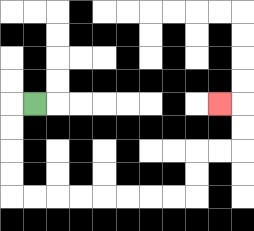{'start': '[1, 4]', 'end': '[9, 4]', 'path_directions': 'L,D,D,D,D,R,R,R,R,R,R,R,R,U,U,R,R,U,U,L', 'path_coordinates': '[[1, 4], [0, 4], [0, 5], [0, 6], [0, 7], [0, 8], [1, 8], [2, 8], [3, 8], [4, 8], [5, 8], [6, 8], [7, 8], [8, 8], [8, 7], [8, 6], [9, 6], [10, 6], [10, 5], [10, 4], [9, 4]]'}